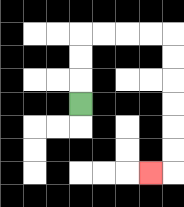{'start': '[3, 4]', 'end': '[6, 7]', 'path_directions': 'U,U,U,R,R,R,R,D,D,D,D,D,D,L', 'path_coordinates': '[[3, 4], [3, 3], [3, 2], [3, 1], [4, 1], [5, 1], [6, 1], [7, 1], [7, 2], [7, 3], [7, 4], [7, 5], [7, 6], [7, 7], [6, 7]]'}